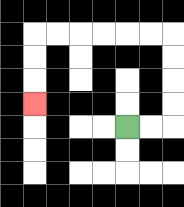{'start': '[5, 5]', 'end': '[1, 4]', 'path_directions': 'R,R,U,U,U,U,L,L,L,L,L,L,D,D,D', 'path_coordinates': '[[5, 5], [6, 5], [7, 5], [7, 4], [7, 3], [7, 2], [7, 1], [6, 1], [5, 1], [4, 1], [3, 1], [2, 1], [1, 1], [1, 2], [1, 3], [1, 4]]'}